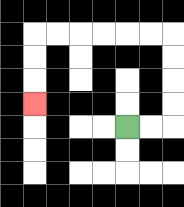{'start': '[5, 5]', 'end': '[1, 4]', 'path_directions': 'R,R,U,U,U,U,L,L,L,L,L,L,D,D,D', 'path_coordinates': '[[5, 5], [6, 5], [7, 5], [7, 4], [7, 3], [7, 2], [7, 1], [6, 1], [5, 1], [4, 1], [3, 1], [2, 1], [1, 1], [1, 2], [1, 3], [1, 4]]'}